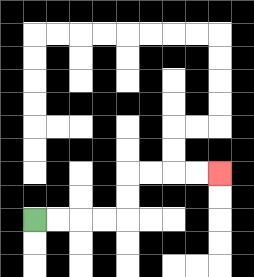{'start': '[1, 9]', 'end': '[9, 7]', 'path_directions': 'R,R,R,R,U,U,R,R,R,R', 'path_coordinates': '[[1, 9], [2, 9], [3, 9], [4, 9], [5, 9], [5, 8], [5, 7], [6, 7], [7, 7], [8, 7], [9, 7]]'}